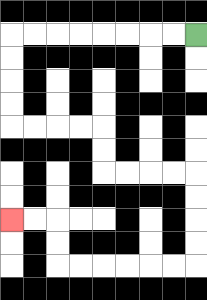{'start': '[8, 1]', 'end': '[0, 9]', 'path_directions': 'L,L,L,L,L,L,L,L,D,D,D,D,R,R,R,R,D,D,R,R,R,R,D,D,D,D,L,L,L,L,L,L,U,U,L,L', 'path_coordinates': '[[8, 1], [7, 1], [6, 1], [5, 1], [4, 1], [3, 1], [2, 1], [1, 1], [0, 1], [0, 2], [0, 3], [0, 4], [0, 5], [1, 5], [2, 5], [3, 5], [4, 5], [4, 6], [4, 7], [5, 7], [6, 7], [7, 7], [8, 7], [8, 8], [8, 9], [8, 10], [8, 11], [7, 11], [6, 11], [5, 11], [4, 11], [3, 11], [2, 11], [2, 10], [2, 9], [1, 9], [0, 9]]'}